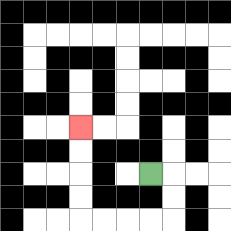{'start': '[6, 7]', 'end': '[3, 5]', 'path_directions': 'R,D,D,L,L,L,L,U,U,U,U', 'path_coordinates': '[[6, 7], [7, 7], [7, 8], [7, 9], [6, 9], [5, 9], [4, 9], [3, 9], [3, 8], [3, 7], [3, 6], [3, 5]]'}